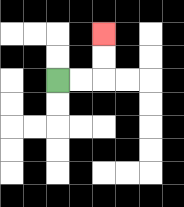{'start': '[2, 3]', 'end': '[4, 1]', 'path_directions': 'R,R,U,U', 'path_coordinates': '[[2, 3], [3, 3], [4, 3], [4, 2], [4, 1]]'}